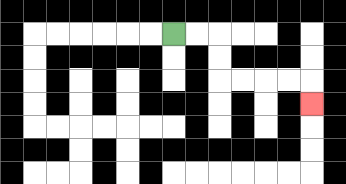{'start': '[7, 1]', 'end': '[13, 4]', 'path_directions': 'R,R,D,D,R,R,R,R,D', 'path_coordinates': '[[7, 1], [8, 1], [9, 1], [9, 2], [9, 3], [10, 3], [11, 3], [12, 3], [13, 3], [13, 4]]'}